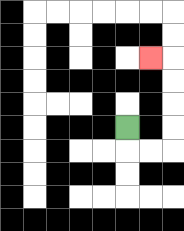{'start': '[5, 5]', 'end': '[6, 2]', 'path_directions': 'D,R,R,U,U,U,U,L', 'path_coordinates': '[[5, 5], [5, 6], [6, 6], [7, 6], [7, 5], [7, 4], [7, 3], [7, 2], [6, 2]]'}